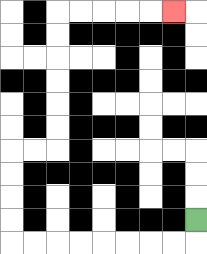{'start': '[8, 9]', 'end': '[7, 0]', 'path_directions': 'D,L,L,L,L,L,L,L,L,U,U,U,U,R,R,U,U,U,U,U,U,R,R,R,R,R', 'path_coordinates': '[[8, 9], [8, 10], [7, 10], [6, 10], [5, 10], [4, 10], [3, 10], [2, 10], [1, 10], [0, 10], [0, 9], [0, 8], [0, 7], [0, 6], [1, 6], [2, 6], [2, 5], [2, 4], [2, 3], [2, 2], [2, 1], [2, 0], [3, 0], [4, 0], [5, 0], [6, 0], [7, 0]]'}